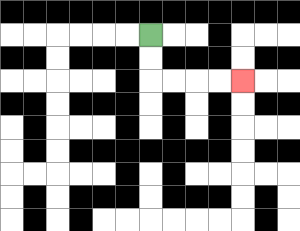{'start': '[6, 1]', 'end': '[10, 3]', 'path_directions': 'D,D,R,R,R,R', 'path_coordinates': '[[6, 1], [6, 2], [6, 3], [7, 3], [8, 3], [9, 3], [10, 3]]'}